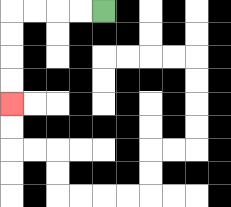{'start': '[4, 0]', 'end': '[0, 4]', 'path_directions': 'L,L,L,L,D,D,D,D', 'path_coordinates': '[[4, 0], [3, 0], [2, 0], [1, 0], [0, 0], [0, 1], [0, 2], [0, 3], [0, 4]]'}